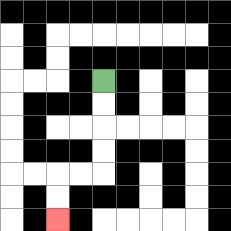{'start': '[4, 3]', 'end': '[2, 9]', 'path_directions': 'D,D,D,D,L,L,D,D', 'path_coordinates': '[[4, 3], [4, 4], [4, 5], [4, 6], [4, 7], [3, 7], [2, 7], [2, 8], [2, 9]]'}